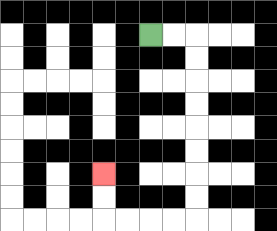{'start': '[6, 1]', 'end': '[4, 7]', 'path_directions': 'R,R,D,D,D,D,D,D,D,D,L,L,L,L,U,U', 'path_coordinates': '[[6, 1], [7, 1], [8, 1], [8, 2], [8, 3], [8, 4], [8, 5], [8, 6], [8, 7], [8, 8], [8, 9], [7, 9], [6, 9], [5, 9], [4, 9], [4, 8], [4, 7]]'}